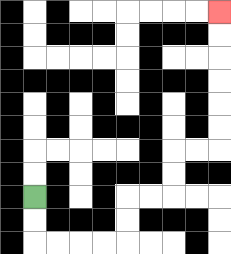{'start': '[1, 8]', 'end': '[9, 0]', 'path_directions': 'D,D,R,R,R,R,U,U,R,R,U,U,R,R,U,U,U,U,U,U', 'path_coordinates': '[[1, 8], [1, 9], [1, 10], [2, 10], [3, 10], [4, 10], [5, 10], [5, 9], [5, 8], [6, 8], [7, 8], [7, 7], [7, 6], [8, 6], [9, 6], [9, 5], [9, 4], [9, 3], [9, 2], [9, 1], [9, 0]]'}